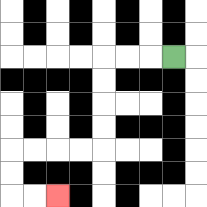{'start': '[7, 2]', 'end': '[2, 8]', 'path_directions': 'L,L,L,D,D,D,D,L,L,L,L,D,D,R,R', 'path_coordinates': '[[7, 2], [6, 2], [5, 2], [4, 2], [4, 3], [4, 4], [4, 5], [4, 6], [3, 6], [2, 6], [1, 6], [0, 6], [0, 7], [0, 8], [1, 8], [2, 8]]'}